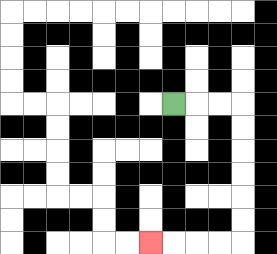{'start': '[7, 4]', 'end': '[6, 10]', 'path_directions': 'R,R,R,D,D,D,D,D,D,L,L,L,L', 'path_coordinates': '[[7, 4], [8, 4], [9, 4], [10, 4], [10, 5], [10, 6], [10, 7], [10, 8], [10, 9], [10, 10], [9, 10], [8, 10], [7, 10], [6, 10]]'}